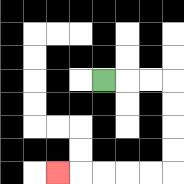{'start': '[4, 3]', 'end': '[2, 7]', 'path_directions': 'R,R,R,D,D,D,D,L,L,L,L,L', 'path_coordinates': '[[4, 3], [5, 3], [6, 3], [7, 3], [7, 4], [7, 5], [7, 6], [7, 7], [6, 7], [5, 7], [4, 7], [3, 7], [2, 7]]'}